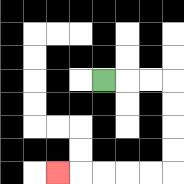{'start': '[4, 3]', 'end': '[2, 7]', 'path_directions': 'R,R,R,D,D,D,D,L,L,L,L,L', 'path_coordinates': '[[4, 3], [5, 3], [6, 3], [7, 3], [7, 4], [7, 5], [7, 6], [7, 7], [6, 7], [5, 7], [4, 7], [3, 7], [2, 7]]'}